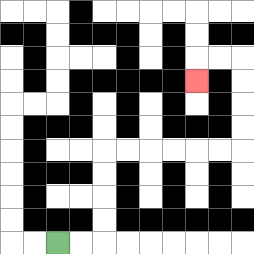{'start': '[2, 10]', 'end': '[8, 3]', 'path_directions': 'R,R,U,U,U,U,R,R,R,R,R,R,U,U,U,U,L,L,D', 'path_coordinates': '[[2, 10], [3, 10], [4, 10], [4, 9], [4, 8], [4, 7], [4, 6], [5, 6], [6, 6], [7, 6], [8, 6], [9, 6], [10, 6], [10, 5], [10, 4], [10, 3], [10, 2], [9, 2], [8, 2], [8, 3]]'}